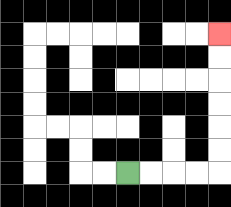{'start': '[5, 7]', 'end': '[9, 1]', 'path_directions': 'R,R,R,R,U,U,U,U,U,U', 'path_coordinates': '[[5, 7], [6, 7], [7, 7], [8, 7], [9, 7], [9, 6], [9, 5], [9, 4], [9, 3], [9, 2], [9, 1]]'}